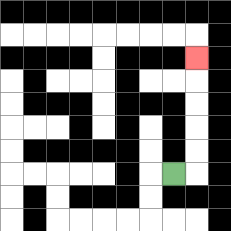{'start': '[7, 7]', 'end': '[8, 2]', 'path_directions': 'R,U,U,U,U,U', 'path_coordinates': '[[7, 7], [8, 7], [8, 6], [8, 5], [8, 4], [8, 3], [8, 2]]'}